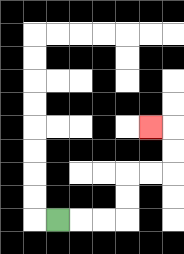{'start': '[2, 9]', 'end': '[6, 5]', 'path_directions': 'R,R,R,U,U,R,R,U,U,L', 'path_coordinates': '[[2, 9], [3, 9], [4, 9], [5, 9], [5, 8], [5, 7], [6, 7], [7, 7], [7, 6], [7, 5], [6, 5]]'}